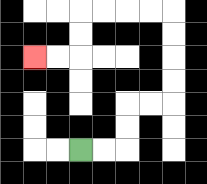{'start': '[3, 6]', 'end': '[1, 2]', 'path_directions': 'R,R,U,U,R,R,U,U,U,U,L,L,L,L,D,D,L,L', 'path_coordinates': '[[3, 6], [4, 6], [5, 6], [5, 5], [5, 4], [6, 4], [7, 4], [7, 3], [7, 2], [7, 1], [7, 0], [6, 0], [5, 0], [4, 0], [3, 0], [3, 1], [3, 2], [2, 2], [1, 2]]'}